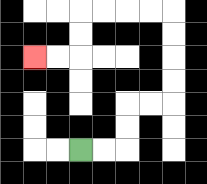{'start': '[3, 6]', 'end': '[1, 2]', 'path_directions': 'R,R,U,U,R,R,U,U,U,U,L,L,L,L,D,D,L,L', 'path_coordinates': '[[3, 6], [4, 6], [5, 6], [5, 5], [5, 4], [6, 4], [7, 4], [7, 3], [7, 2], [7, 1], [7, 0], [6, 0], [5, 0], [4, 0], [3, 0], [3, 1], [3, 2], [2, 2], [1, 2]]'}